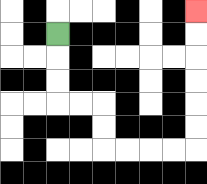{'start': '[2, 1]', 'end': '[8, 0]', 'path_directions': 'D,D,D,R,R,D,D,R,R,R,R,U,U,U,U,U,U', 'path_coordinates': '[[2, 1], [2, 2], [2, 3], [2, 4], [3, 4], [4, 4], [4, 5], [4, 6], [5, 6], [6, 6], [7, 6], [8, 6], [8, 5], [8, 4], [8, 3], [8, 2], [8, 1], [8, 0]]'}